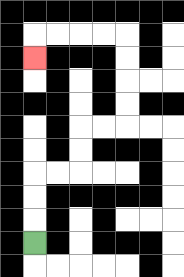{'start': '[1, 10]', 'end': '[1, 2]', 'path_directions': 'U,U,U,R,R,U,U,R,R,U,U,U,U,L,L,L,L,D', 'path_coordinates': '[[1, 10], [1, 9], [1, 8], [1, 7], [2, 7], [3, 7], [3, 6], [3, 5], [4, 5], [5, 5], [5, 4], [5, 3], [5, 2], [5, 1], [4, 1], [3, 1], [2, 1], [1, 1], [1, 2]]'}